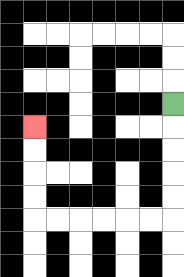{'start': '[7, 4]', 'end': '[1, 5]', 'path_directions': 'D,D,D,D,D,L,L,L,L,L,L,U,U,U,U', 'path_coordinates': '[[7, 4], [7, 5], [7, 6], [7, 7], [7, 8], [7, 9], [6, 9], [5, 9], [4, 9], [3, 9], [2, 9], [1, 9], [1, 8], [1, 7], [1, 6], [1, 5]]'}